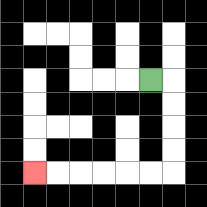{'start': '[6, 3]', 'end': '[1, 7]', 'path_directions': 'R,D,D,D,D,L,L,L,L,L,L', 'path_coordinates': '[[6, 3], [7, 3], [7, 4], [7, 5], [7, 6], [7, 7], [6, 7], [5, 7], [4, 7], [3, 7], [2, 7], [1, 7]]'}